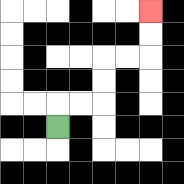{'start': '[2, 5]', 'end': '[6, 0]', 'path_directions': 'U,R,R,U,U,R,R,U,U', 'path_coordinates': '[[2, 5], [2, 4], [3, 4], [4, 4], [4, 3], [4, 2], [5, 2], [6, 2], [6, 1], [6, 0]]'}